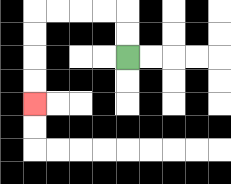{'start': '[5, 2]', 'end': '[1, 4]', 'path_directions': 'U,U,L,L,L,L,D,D,D,D', 'path_coordinates': '[[5, 2], [5, 1], [5, 0], [4, 0], [3, 0], [2, 0], [1, 0], [1, 1], [1, 2], [1, 3], [1, 4]]'}